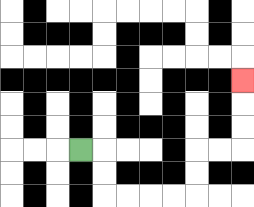{'start': '[3, 6]', 'end': '[10, 3]', 'path_directions': 'R,D,D,R,R,R,R,U,U,R,R,U,U,U', 'path_coordinates': '[[3, 6], [4, 6], [4, 7], [4, 8], [5, 8], [6, 8], [7, 8], [8, 8], [8, 7], [8, 6], [9, 6], [10, 6], [10, 5], [10, 4], [10, 3]]'}